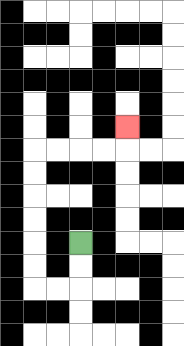{'start': '[3, 10]', 'end': '[5, 5]', 'path_directions': 'D,D,L,L,U,U,U,U,U,U,R,R,R,R,U', 'path_coordinates': '[[3, 10], [3, 11], [3, 12], [2, 12], [1, 12], [1, 11], [1, 10], [1, 9], [1, 8], [1, 7], [1, 6], [2, 6], [3, 6], [4, 6], [5, 6], [5, 5]]'}